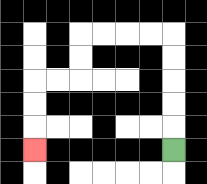{'start': '[7, 6]', 'end': '[1, 6]', 'path_directions': 'U,U,U,U,U,L,L,L,L,D,D,L,L,D,D,D', 'path_coordinates': '[[7, 6], [7, 5], [7, 4], [7, 3], [7, 2], [7, 1], [6, 1], [5, 1], [4, 1], [3, 1], [3, 2], [3, 3], [2, 3], [1, 3], [1, 4], [1, 5], [1, 6]]'}